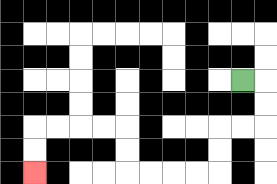{'start': '[10, 3]', 'end': '[1, 7]', 'path_directions': 'R,D,D,L,L,D,D,L,L,L,L,U,U,L,L,L,L,D,D', 'path_coordinates': '[[10, 3], [11, 3], [11, 4], [11, 5], [10, 5], [9, 5], [9, 6], [9, 7], [8, 7], [7, 7], [6, 7], [5, 7], [5, 6], [5, 5], [4, 5], [3, 5], [2, 5], [1, 5], [1, 6], [1, 7]]'}